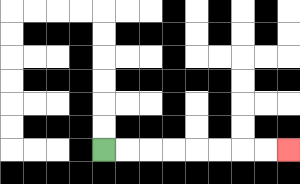{'start': '[4, 6]', 'end': '[12, 6]', 'path_directions': 'R,R,R,R,R,R,R,R', 'path_coordinates': '[[4, 6], [5, 6], [6, 6], [7, 6], [8, 6], [9, 6], [10, 6], [11, 6], [12, 6]]'}